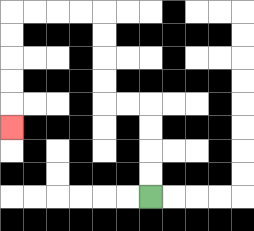{'start': '[6, 8]', 'end': '[0, 5]', 'path_directions': 'U,U,U,U,L,L,U,U,U,U,L,L,L,L,D,D,D,D,D', 'path_coordinates': '[[6, 8], [6, 7], [6, 6], [6, 5], [6, 4], [5, 4], [4, 4], [4, 3], [4, 2], [4, 1], [4, 0], [3, 0], [2, 0], [1, 0], [0, 0], [0, 1], [0, 2], [0, 3], [0, 4], [0, 5]]'}